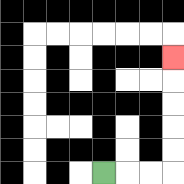{'start': '[4, 7]', 'end': '[7, 2]', 'path_directions': 'R,R,R,U,U,U,U,U', 'path_coordinates': '[[4, 7], [5, 7], [6, 7], [7, 7], [7, 6], [7, 5], [7, 4], [7, 3], [7, 2]]'}